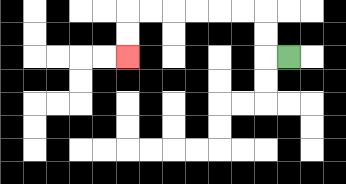{'start': '[12, 2]', 'end': '[5, 2]', 'path_directions': 'L,U,U,L,L,L,L,L,L,D,D', 'path_coordinates': '[[12, 2], [11, 2], [11, 1], [11, 0], [10, 0], [9, 0], [8, 0], [7, 0], [6, 0], [5, 0], [5, 1], [5, 2]]'}